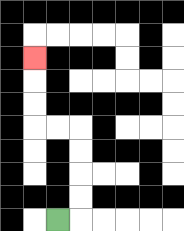{'start': '[2, 9]', 'end': '[1, 2]', 'path_directions': 'R,U,U,U,U,L,L,U,U,U', 'path_coordinates': '[[2, 9], [3, 9], [3, 8], [3, 7], [3, 6], [3, 5], [2, 5], [1, 5], [1, 4], [1, 3], [1, 2]]'}